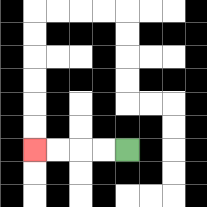{'start': '[5, 6]', 'end': '[1, 6]', 'path_directions': 'L,L,L,L', 'path_coordinates': '[[5, 6], [4, 6], [3, 6], [2, 6], [1, 6]]'}